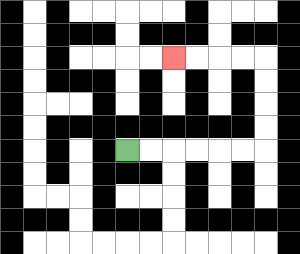{'start': '[5, 6]', 'end': '[7, 2]', 'path_directions': 'R,R,R,R,R,R,U,U,U,U,L,L,L,L', 'path_coordinates': '[[5, 6], [6, 6], [7, 6], [8, 6], [9, 6], [10, 6], [11, 6], [11, 5], [11, 4], [11, 3], [11, 2], [10, 2], [9, 2], [8, 2], [7, 2]]'}